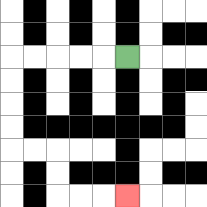{'start': '[5, 2]', 'end': '[5, 8]', 'path_directions': 'L,L,L,L,L,D,D,D,D,R,R,D,D,R,R,R', 'path_coordinates': '[[5, 2], [4, 2], [3, 2], [2, 2], [1, 2], [0, 2], [0, 3], [0, 4], [0, 5], [0, 6], [1, 6], [2, 6], [2, 7], [2, 8], [3, 8], [4, 8], [5, 8]]'}